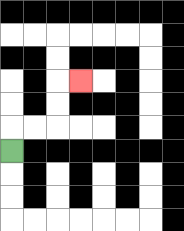{'start': '[0, 6]', 'end': '[3, 3]', 'path_directions': 'U,R,R,U,U,R', 'path_coordinates': '[[0, 6], [0, 5], [1, 5], [2, 5], [2, 4], [2, 3], [3, 3]]'}